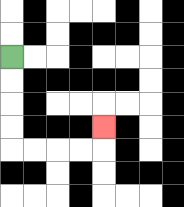{'start': '[0, 2]', 'end': '[4, 5]', 'path_directions': 'D,D,D,D,R,R,R,R,U', 'path_coordinates': '[[0, 2], [0, 3], [0, 4], [0, 5], [0, 6], [1, 6], [2, 6], [3, 6], [4, 6], [4, 5]]'}